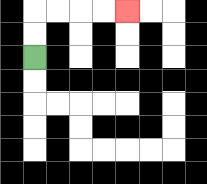{'start': '[1, 2]', 'end': '[5, 0]', 'path_directions': 'U,U,R,R,R,R', 'path_coordinates': '[[1, 2], [1, 1], [1, 0], [2, 0], [3, 0], [4, 0], [5, 0]]'}